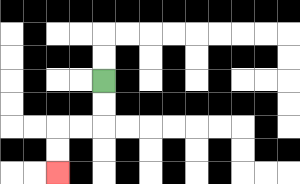{'start': '[4, 3]', 'end': '[2, 7]', 'path_directions': 'D,D,L,L,D,D', 'path_coordinates': '[[4, 3], [4, 4], [4, 5], [3, 5], [2, 5], [2, 6], [2, 7]]'}